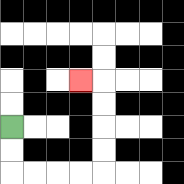{'start': '[0, 5]', 'end': '[3, 3]', 'path_directions': 'D,D,R,R,R,R,U,U,U,U,L', 'path_coordinates': '[[0, 5], [0, 6], [0, 7], [1, 7], [2, 7], [3, 7], [4, 7], [4, 6], [4, 5], [4, 4], [4, 3], [3, 3]]'}